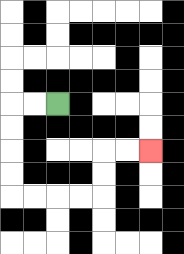{'start': '[2, 4]', 'end': '[6, 6]', 'path_directions': 'L,L,D,D,D,D,R,R,R,R,U,U,R,R', 'path_coordinates': '[[2, 4], [1, 4], [0, 4], [0, 5], [0, 6], [0, 7], [0, 8], [1, 8], [2, 8], [3, 8], [4, 8], [4, 7], [4, 6], [5, 6], [6, 6]]'}